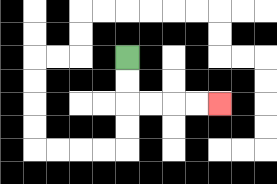{'start': '[5, 2]', 'end': '[9, 4]', 'path_directions': 'D,D,R,R,R,R', 'path_coordinates': '[[5, 2], [5, 3], [5, 4], [6, 4], [7, 4], [8, 4], [9, 4]]'}